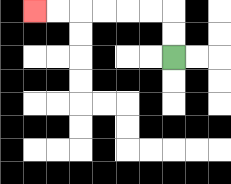{'start': '[7, 2]', 'end': '[1, 0]', 'path_directions': 'U,U,L,L,L,L,L,L', 'path_coordinates': '[[7, 2], [7, 1], [7, 0], [6, 0], [5, 0], [4, 0], [3, 0], [2, 0], [1, 0]]'}